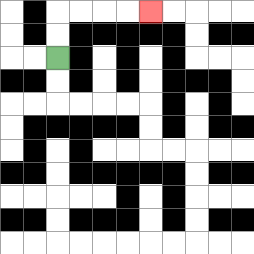{'start': '[2, 2]', 'end': '[6, 0]', 'path_directions': 'U,U,R,R,R,R', 'path_coordinates': '[[2, 2], [2, 1], [2, 0], [3, 0], [4, 0], [5, 0], [6, 0]]'}